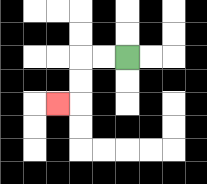{'start': '[5, 2]', 'end': '[2, 4]', 'path_directions': 'L,L,D,D,L', 'path_coordinates': '[[5, 2], [4, 2], [3, 2], [3, 3], [3, 4], [2, 4]]'}